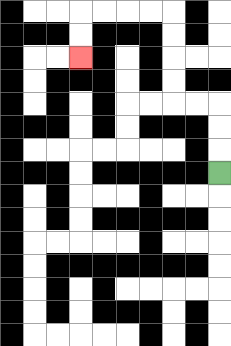{'start': '[9, 7]', 'end': '[3, 2]', 'path_directions': 'U,U,U,L,L,U,U,U,U,L,L,L,L,D,D', 'path_coordinates': '[[9, 7], [9, 6], [9, 5], [9, 4], [8, 4], [7, 4], [7, 3], [7, 2], [7, 1], [7, 0], [6, 0], [5, 0], [4, 0], [3, 0], [3, 1], [3, 2]]'}